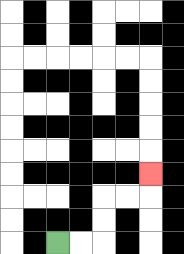{'start': '[2, 10]', 'end': '[6, 7]', 'path_directions': 'R,R,U,U,R,R,U', 'path_coordinates': '[[2, 10], [3, 10], [4, 10], [4, 9], [4, 8], [5, 8], [6, 8], [6, 7]]'}